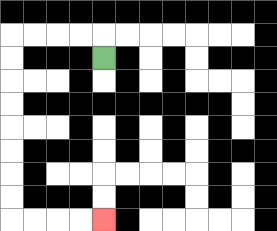{'start': '[4, 2]', 'end': '[4, 9]', 'path_directions': 'U,L,L,L,L,D,D,D,D,D,D,D,D,R,R,R,R', 'path_coordinates': '[[4, 2], [4, 1], [3, 1], [2, 1], [1, 1], [0, 1], [0, 2], [0, 3], [0, 4], [0, 5], [0, 6], [0, 7], [0, 8], [0, 9], [1, 9], [2, 9], [3, 9], [4, 9]]'}